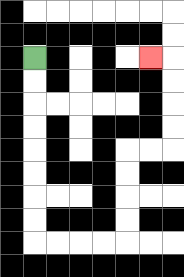{'start': '[1, 2]', 'end': '[6, 2]', 'path_directions': 'D,D,D,D,D,D,D,D,R,R,R,R,U,U,U,U,R,R,U,U,U,U,L', 'path_coordinates': '[[1, 2], [1, 3], [1, 4], [1, 5], [1, 6], [1, 7], [1, 8], [1, 9], [1, 10], [2, 10], [3, 10], [4, 10], [5, 10], [5, 9], [5, 8], [5, 7], [5, 6], [6, 6], [7, 6], [7, 5], [7, 4], [7, 3], [7, 2], [6, 2]]'}